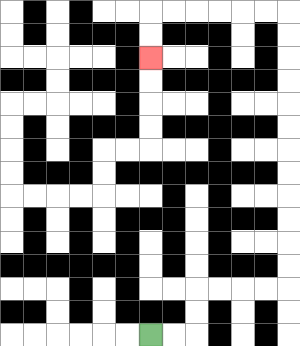{'start': '[6, 14]', 'end': '[6, 2]', 'path_directions': 'R,R,U,U,R,R,R,R,U,U,U,U,U,U,U,U,U,U,U,U,L,L,L,L,L,L,D,D', 'path_coordinates': '[[6, 14], [7, 14], [8, 14], [8, 13], [8, 12], [9, 12], [10, 12], [11, 12], [12, 12], [12, 11], [12, 10], [12, 9], [12, 8], [12, 7], [12, 6], [12, 5], [12, 4], [12, 3], [12, 2], [12, 1], [12, 0], [11, 0], [10, 0], [9, 0], [8, 0], [7, 0], [6, 0], [6, 1], [6, 2]]'}